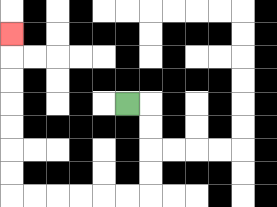{'start': '[5, 4]', 'end': '[0, 1]', 'path_directions': 'R,D,D,D,D,L,L,L,L,L,L,U,U,U,U,U,U,U', 'path_coordinates': '[[5, 4], [6, 4], [6, 5], [6, 6], [6, 7], [6, 8], [5, 8], [4, 8], [3, 8], [2, 8], [1, 8], [0, 8], [0, 7], [0, 6], [0, 5], [0, 4], [0, 3], [0, 2], [0, 1]]'}